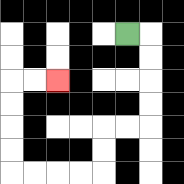{'start': '[5, 1]', 'end': '[2, 3]', 'path_directions': 'R,D,D,D,D,L,L,D,D,L,L,L,L,U,U,U,U,R,R', 'path_coordinates': '[[5, 1], [6, 1], [6, 2], [6, 3], [6, 4], [6, 5], [5, 5], [4, 5], [4, 6], [4, 7], [3, 7], [2, 7], [1, 7], [0, 7], [0, 6], [0, 5], [0, 4], [0, 3], [1, 3], [2, 3]]'}